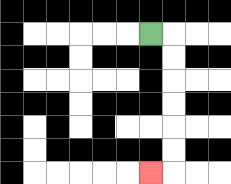{'start': '[6, 1]', 'end': '[6, 7]', 'path_directions': 'R,D,D,D,D,D,D,L', 'path_coordinates': '[[6, 1], [7, 1], [7, 2], [7, 3], [7, 4], [7, 5], [7, 6], [7, 7], [6, 7]]'}